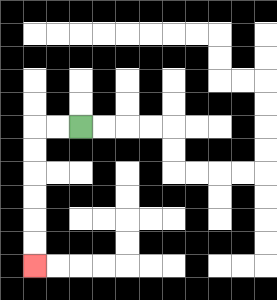{'start': '[3, 5]', 'end': '[1, 11]', 'path_directions': 'L,L,D,D,D,D,D,D', 'path_coordinates': '[[3, 5], [2, 5], [1, 5], [1, 6], [1, 7], [1, 8], [1, 9], [1, 10], [1, 11]]'}